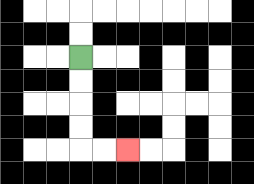{'start': '[3, 2]', 'end': '[5, 6]', 'path_directions': 'D,D,D,D,R,R', 'path_coordinates': '[[3, 2], [3, 3], [3, 4], [3, 5], [3, 6], [4, 6], [5, 6]]'}